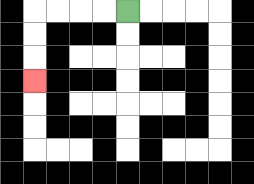{'start': '[5, 0]', 'end': '[1, 3]', 'path_directions': 'L,L,L,L,D,D,D', 'path_coordinates': '[[5, 0], [4, 0], [3, 0], [2, 0], [1, 0], [1, 1], [1, 2], [1, 3]]'}